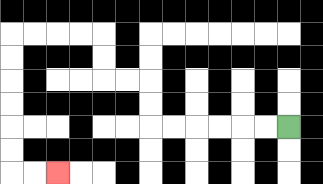{'start': '[12, 5]', 'end': '[2, 7]', 'path_directions': 'L,L,L,L,L,L,U,U,L,L,U,U,L,L,L,L,D,D,D,D,D,D,R,R', 'path_coordinates': '[[12, 5], [11, 5], [10, 5], [9, 5], [8, 5], [7, 5], [6, 5], [6, 4], [6, 3], [5, 3], [4, 3], [4, 2], [4, 1], [3, 1], [2, 1], [1, 1], [0, 1], [0, 2], [0, 3], [0, 4], [0, 5], [0, 6], [0, 7], [1, 7], [2, 7]]'}